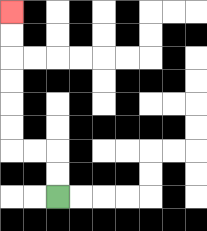{'start': '[2, 8]', 'end': '[0, 0]', 'path_directions': 'U,U,L,L,U,U,U,U,U,U', 'path_coordinates': '[[2, 8], [2, 7], [2, 6], [1, 6], [0, 6], [0, 5], [0, 4], [0, 3], [0, 2], [0, 1], [0, 0]]'}